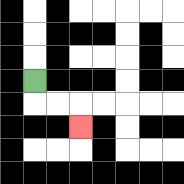{'start': '[1, 3]', 'end': '[3, 5]', 'path_directions': 'D,R,R,D', 'path_coordinates': '[[1, 3], [1, 4], [2, 4], [3, 4], [3, 5]]'}